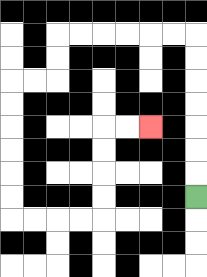{'start': '[8, 8]', 'end': '[6, 5]', 'path_directions': 'U,U,U,U,U,U,U,L,L,L,L,L,L,D,D,L,L,D,D,D,D,D,D,R,R,R,R,U,U,U,U,R,R', 'path_coordinates': '[[8, 8], [8, 7], [8, 6], [8, 5], [8, 4], [8, 3], [8, 2], [8, 1], [7, 1], [6, 1], [5, 1], [4, 1], [3, 1], [2, 1], [2, 2], [2, 3], [1, 3], [0, 3], [0, 4], [0, 5], [0, 6], [0, 7], [0, 8], [0, 9], [1, 9], [2, 9], [3, 9], [4, 9], [4, 8], [4, 7], [4, 6], [4, 5], [5, 5], [6, 5]]'}